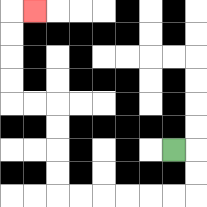{'start': '[7, 6]', 'end': '[1, 0]', 'path_directions': 'R,D,D,L,L,L,L,L,L,U,U,U,U,L,L,U,U,U,U,R', 'path_coordinates': '[[7, 6], [8, 6], [8, 7], [8, 8], [7, 8], [6, 8], [5, 8], [4, 8], [3, 8], [2, 8], [2, 7], [2, 6], [2, 5], [2, 4], [1, 4], [0, 4], [0, 3], [0, 2], [0, 1], [0, 0], [1, 0]]'}